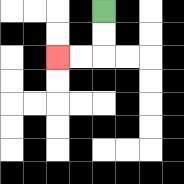{'start': '[4, 0]', 'end': '[2, 2]', 'path_directions': 'D,D,L,L', 'path_coordinates': '[[4, 0], [4, 1], [4, 2], [3, 2], [2, 2]]'}